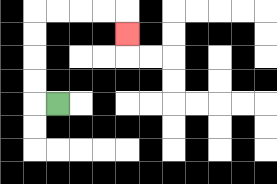{'start': '[2, 4]', 'end': '[5, 1]', 'path_directions': 'L,U,U,U,U,R,R,R,R,D', 'path_coordinates': '[[2, 4], [1, 4], [1, 3], [1, 2], [1, 1], [1, 0], [2, 0], [3, 0], [4, 0], [5, 0], [5, 1]]'}